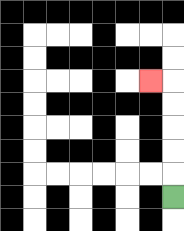{'start': '[7, 8]', 'end': '[6, 3]', 'path_directions': 'U,U,U,U,U,L', 'path_coordinates': '[[7, 8], [7, 7], [7, 6], [7, 5], [7, 4], [7, 3], [6, 3]]'}